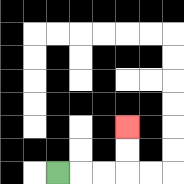{'start': '[2, 7]', 'end': '[5, 5]', 'path_directions': 'R,R,R,U,U', 'path_coordinates': '[[2, 7], [3, 7], [4, 7], [5, 7], [5, 6], [5, 5]]'}